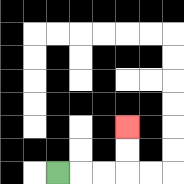{'start': '[2, 7]', 'end': '[5, 5]', 'path_directions': 'R,R,R,U,U', 'path_coordinates': '[[2, 7], [3, 7], [4, 7], [5, 7], [5, 6], [5, 5]]'}